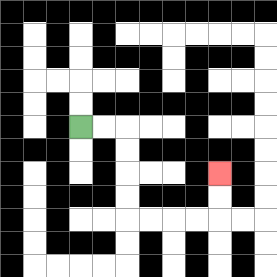{'start': '[3, 5]', 'end': '[9, 7]', 'path_directions': 'R,R,D,D,D,D,R,R,R,R,U,U', 'path_coordinates': '[[3, 5], [4, 5], [5, 5], [5, 6], [5, 7], [5, 8], [5, 9], [6, 9], [7, 9], [8, 9], [9, 9], [9, 8], [9, 7]]'}